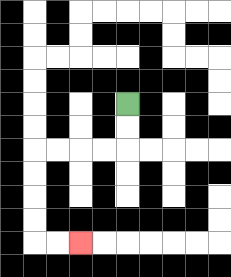{'start': '[5, 4]', 'end': '[3, 10]', 'path_directions': 'D,D,L,L,L,L,D,D,D,D,R,R', 'path_coordinates': '[[5, 4], [5, 5], [5, 6], [4, 6], [3, 6], [2, 6], [1, 6], [1, 7], [1, 8], [1, 9], [1, 10], [2, 10], [3, 10]]'}